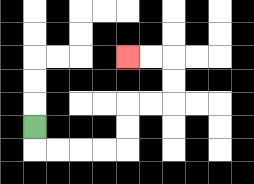{'start': '[1, 5]', 'end': '[5, 2]', 'path_directions': 'D,R,R,R,R,U,U,R,R,U,U,L,L', 'path_coordinates': '[[1, 5], [1, 6], [2, 6], [3, 6], [4, 6], [5, 6], [5, 5], [5, 4], [6, 4], [7, 4], [7, 3], [7, 2], [6, 2], [5, 2]]'}